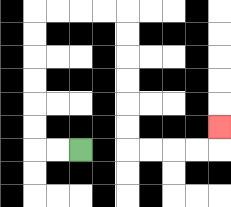{'start': '[3, 6]', 'end': '[9, 5]', 'path_directions': 'L,L,U,U,U,U,U,U,R,R,R,R,D,D,D,D,D,D,R,R,R,R,U', 'path_coordinates': '[[3, 6], [2, 6], [1, 6], [1, 5], [1, 4], [1, 3], [1, 2], [1, 1], [1, 0], [2, 0], [3, 0], [4, 0], [5, 0], [5, 1], [5, 2], [5, 3], [5, 4], [5, 5], [5, 6], [6, 6], [7, 6], [8, 6], [9, 6], [9, 5]]'}